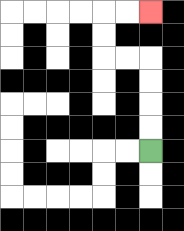{'start': '[6, 6]', 'end': '[6, 0]', 'path_directions': 'U,U,U,U,L,L,U,U,R,R', 'path_coordinates': '[[6, 6], [6, 5], [6, 4], [6, 3], [6, 2], [5, 2], [4, 2], [4, 1], [4, 0], [5, 0], [6, 0]]'}